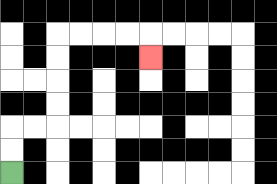{'start': '[0, 7]', 'end': '[6, 2]', 'path_directions': 'U,U,R,R,U,U,U,U,R,R,R,R,D', 'path_coordinates': '[[0, 7], [0, 6], [0, 5], [1, 5], [2, 5], [2, 4], [2, 3], [2, 2], [2, 1], [3, 1], [4, 1], [5, 1], [6, 1], [6, 2]]'}